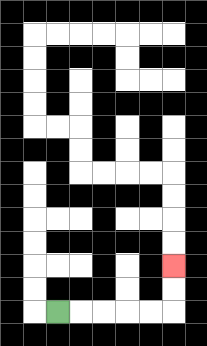{'start': '[2, 13]', 'end': '[7, 11]', 'path_directions': 'R,R,R,R,R,U,U', 'path_coordinates': '[[2, 13], [3, 13], [4, 13], [5, 13], [6, 13], [7, 13], [7, 12], [7, 11]]'}